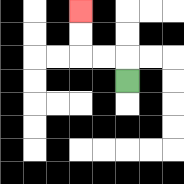{'start': '[5, 3]', 'end': '[3, 0]', 'path_directions': 'U,L,L,U,U', 'path_coordinates': '[[5, 3], [5, 2], [4, 2], [3, 2], [3, 1], [3, 0]]'}